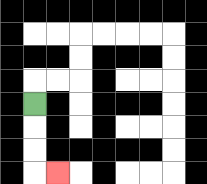{'start': '[1, 4]', 'end': '[2, 7]', 'path_directions': 'D,D,D,R', 'path_coordinates': '[[1, 4], [1, 5], [1, 6], [1, 7], [2, 7]]'}